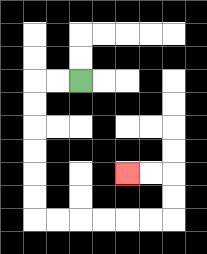{'start': '[3, 3]', 'end': '[5, 7]', 'path_directions': 'L,L,D,D,D,D,D,D,R,R,R,R,R,R,U,U,L,L', 'path_coordinates': '[[3, 3], [2, 3], [1, 3], [1, 4], [1, 5], [1, 6], [1, 7], [1, 8], [1, 9], [2, 9], [3, 9], [4, 9], [5, 9], [6, 9], [7, 9], [7, 8], [7, 7], [6, 7], [5, 7]]'}